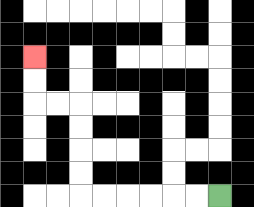{'start': '[9, 8]', 'end': '[1, 2]', 'path_directions': 'L,L,L,L,L,L,U,U,U,U,L,L,U,U', 'path_coordinates': '[[9, 8], [8, 8], [7, 8], [6, 8], [5, 8], [4, 8], [3, 8], [3, 7], [3, 6], [3, 5], [3, 4], [2, 4], [1, 4], [1, 3], [1, 2]]'}